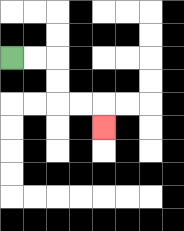{'start': '[0, 2]', 'end': '[4, 5]', 'path_directions': 'R,R,D,D,R,R,D', 'path_coordinates': '[[0, 2], [1, 2], [2, 2], [2, 3], [2, 4], [3, 4], [4, 4], [4, 5]]'}